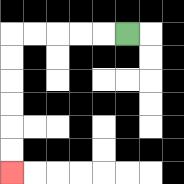{'start': '[5, 1]', 'end': '[0, 7]', 'path_directions': 'L,L,L,L,L,D,D,D,D,D,D', 'path_coordinates': '[[5, 1], [4, 1], [3, 1], [2, 1], [1, 1], [0, 1], [0, 2], [0, 3], [0, 4], [0, 5], [0, 6], [0, 7]]'}